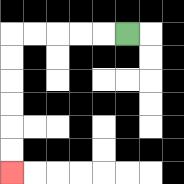{'start': '[5, 1]', 'end': '[0, 7]', 'path_directions': 'L,L,L,L,L,D,D,D,D,D,D', 'path_coordinates': '[[5, 1], [4, 1], [3, 1], [2, 1], [1, 1], [0, 1], [0, 2], [0, 3], [0, 4], [0, 5], [0, 6], [0, 7]]'}